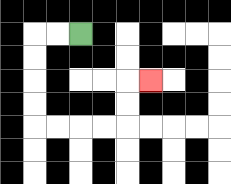{'start': '[3, 1]', 'end': '[6, 3]', 'path_directions': 'L,L,D,D,D,D,R,R,R,R,U,U,R', 'path_coordinates': '[[3, 1], [2, 1], [1, 1], [1, 2], [1, 3], [1, 4], [1, 5], [2, 5], [3, 5], [4, 5], [5, 5], [5, 4], [5, 3], [6, 3]]'}